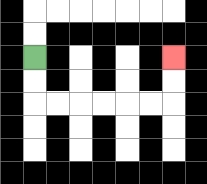{'start': '[1, 2]', 'end': '[7, 2]', 'path_directions': 'D,D,R,R,R,R,R,R,U,U', 'path_coordinates': '[[1, 2], [1, 3], [1, 4], [2, 4], [3, 4], [4, 4], [5, 4], [6, 4], [7, 4], [7, 3], [7, 2]]'}